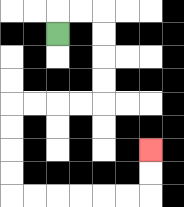{'start': '[2, 1]', 'end': '[6, 6]', 'path_directions': 'U,R,R,D,D,D,D,L,L,L,L,D,D,D,D,R,R,R,R,R,R,U,U', 'path_coordinates': '[[2, 1], [2, 0], [3, 0], [4, 0], [4, 1], [4, 2], [4, 3], [4, 4], [3, 4], [2, 4], [1, 4], [0, 4], [0, 5], [0, 6], [0, 7], [0, 8], [1, 8], [2, 8], [3, 8], [4, 8], [5, 8], [6, 8], [6, 7], [6, 6]]'}